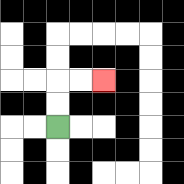{'start': '[2, 5]', 'end': '[4, 3]', 'path_directions': 'U,U,R,R', 'path_coordinates': '[[2, 5], [2, 4], [2, 3], [3, 3], [4, 3]]'}